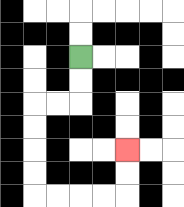{'start': '[3, 2]', 'end': '[5, 6]', 'path_directions': 'D,D,L,L,D,D,D,D,R,R,R,R,U,U', 'path_coordinates': '[[3, 2], [3, 3], [3, 4], [2, 4], [1, 4], [1, 5], [1, 6], [1, 7], [1, 8], [2, 8], [3, 8], [4, 8], [5, 8], [5, 7], [5, 6]]'}